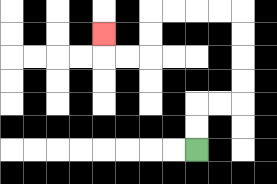{'start': '[8, 6]', 'end': '[4, 1]', 'path_directions': 'U,U,R,R,U,U,U,U,L,L,L,L,D,D,L,L,U', 'path_coordinates': '[[8, 6], [8, 5], [8, 4], [9, 4], [10, 4], [10, 3], [10, 2], [10, 1], [10, 0], [9, 0], [8, 0], [7, 0], [6, 0], [6, 1], [6, 2], [5, 2], [4, 2], [4, 1]]'}